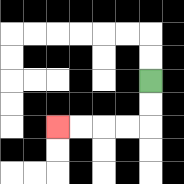{'start': '[6, 3]', 'end': '[2, 5]', 'path_directions': 'D,D,L,L,L,L', 'path_coordinates': '[[6, 3], [6, 4], [6, 5], [5, 5], [4, 5], [3, 5], [2, 5]]'}